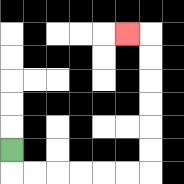{'start': '[0, 6]', 'end': '[5, 1]', 'path_directions': 'D,R,R,R,R,R,R,U,U,U,U,U,U,L', 'path_coordinates': '[[0, 6], [0, 7], [1, 7], [2, 7], [3, 7], [4, 7], [5, 7], [6, 7], [6, 6], [6, 5], [6, 4], [6, 3], [6, 2], [6, 1], [5, 1]]'}